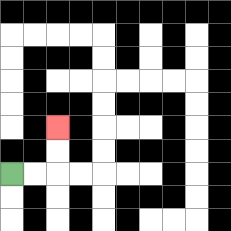{'start': '[0, 7]', 'end': '[2, 5]', 'path_directions': 'R,R,U,U', 'path_coordinates': '[[0, 7], [1, 7], [2, 7], [2, 6], [2, 5]]'}